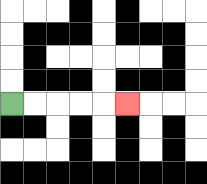{'start': '[0, 4]', 'end': '[5, 4]', 'path_directions': 'R,R,R,R,R', 'path_coordinates': '[[0, 4], [1, 4], [2, 4], [3, 4], [4, 4], [5, 4]]'}